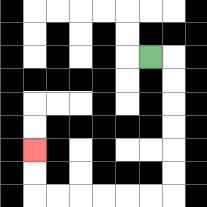{'start': '[6, 2]', 'end': '[1, 6]', 'path_directions': 'R,D,D,D,D,D,D,L,L,L,L,L,L,U,U', 'path_coordinates': '[[6, 2], [7, 2], [7, 3], [7, 4], [7, 5], [7, 6], [7, 7], [7, 8], [6, 8], [5, 8], [4, 8], [3, 8], [2, 8], [1, 8], [1, 7], [1, 6]]'}